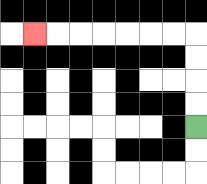{'start': '[8, 5]', 'end': '[1, 1]', 'path_directions': 'U,U,U,U,L,L,L,L,L,L,L', 'path_coordinates': '[[8, 5], [8, 4], [8, 3], [8, 2], [8, 1], [7, 1], [6, 1], [5, 1], [4, 1], [3, 1], [2, 1], [1, 1]]'}